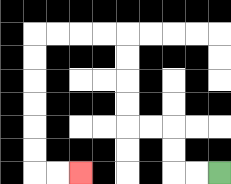{'start': '[9, 7]', 'end': '[3, 7]', 'path_directions': 'L,L,U,U,L,L,U,U,U,U,L,L,L,L,D,D,D,D,D,D,R,R', 'path_coordinates': '[[9, 7], [8, 7], [7, 7], [7, 6], [7, 5], [6, 5], [5, 5], [5, 4], [5, 3], [5, 2], [5, 1], [4, 1], [3, 1], [2, 1], [1, 1], [1, 2], [1, 3], [1, 4], [1, 5], [1, 6], [1, 7], [2, 7], [3, 7]]'}